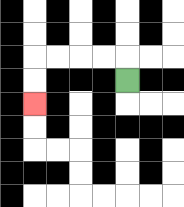{'start': '[5, 3]', 'end': '[1, 4]', 'path_directions': 'U,L,L,L,L,D,D', 'path_coordinates': '[[5, 3], [5, 2], [4, 2], [3, 2], [2, 2], [1, 2], [1, 3], [1, 4]]'}